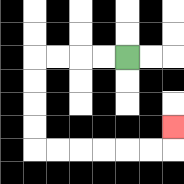{'start': '[5, 2]', 'end': '[7, 5]', 'path_directions': 'L,L,L,L,D,D,D,D,R,R,R,R,R,R,U', 'path_coordinates': '[[5, 2], [4, 2], [3, 2], [2, 2], [1, 2], [1, 3], [1, 4], [1, 5], [1, 6], [2, 6], [3, 6], [4, 6], [5, 6], [6, 6], [7, 6], [7, 5]]'}